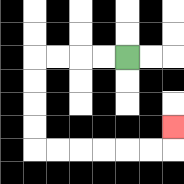{'start': '[5, 2]', 'end': '[7, 5]', 'path_directions': 'L,L,L,L,D,D,D,D,R,R,R,R,R,R,U', 'path_coordinates': '[[5, 2], [4, 2], [3, 2], [2, 2], [1, 2], [1, 3], [1, 4], [1, 5], [1, 6], [2, 6], [3, 6], [4, 6], [5, 6], [6, 6], [7, 6], [7, 5]]'}